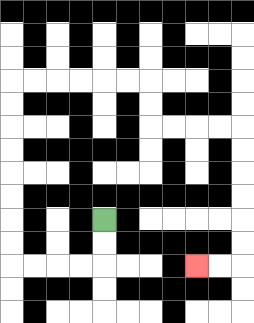{'start': '[4, 9]', 'end': '[8, 11]', 'path_directions': 'D,D,L,L,L,L,U,U,U,U,U,U,U,U,R,R,R,R,R,R,D,D,R,R,R,R,D,D,D,D,D,D,L,L', 'path_coordinates': '[[4, 9], [4, 10], [4, 11], [3, 11], [2, 11], [1, 11], [0, 11], [0, 10], [0, 9], [0, 8], [0, 7], [0, 6], [0, 5], [0, 4], [0, 3], [1, 3], [2, 3], [3, 3], [4, 3], [5, 3], [6, 3], [6, 4], [6, 5], [7, 5], [8, 5], [9, 5], [10, 5], [10, 6], [10, 7], [10, 8], [10, 9], [10, 10], [10, 11], [9, 11], [8, 11]]'}